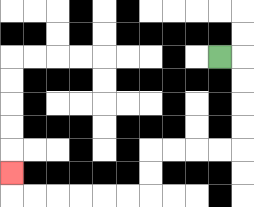{'start': '[9, 2]', 'end': '[0, 7]', 'path_directions': 'R,D,D,D,D,L,L,L,L,D,D,L,L,L,L,L,L,U', 'path_coordinates': '[[9, 2], [10, 2], [10, 3], [10, 4], [10, 5], [10, 6], [9, 6], [8, 6], [7, 6], [6, 6], [6, 7], [6, 8], [5, 8], [4, 8], [3, 8], [2, 8], [1, 8], [0, 8], [0, 7]]'}